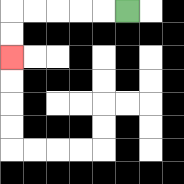{'start': '[5, 0]', 'end': '[0, 2]', 'path_directions': 'L,L,L,L,L,D,D', 'path_coordinates': '[[5, 0], [4, 0], [3, 0], [2, 0], [1, 0], [0, 0], [0, 1], [0, 2]]'}